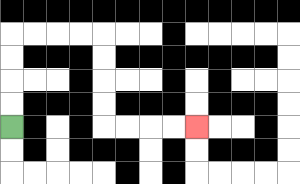{'start': '[0, 5]', 'end': '[8, 5]', 'path_directions': 'U,U,U,U,R,R,R,R,D,D,D,D,R,R,R,R', 'path_coordinates': '[[0, 5], [0, 4], [0, 3], [0, 2], [0, 1], [1, 1], [2, 1], [3, 1], [4, 1], [4, 2], [4, 3], [4, 4], [4, 5], [5, 5], [6, 5], [7, 5], [8, 5]]'}